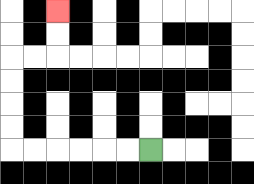{'start': '[6, 6]', 'end': '[2, 0]', 'path_directions': 'L,L,L,L,L,L,U,U,U,U,R,R,U,U', 'path_coordinates': '[[6, 6], [5, 6], [4, 6], [3, 6], [2, 6], [1, 6], [0, 6], [0, 5], [0, 4], [0, 3], [0, 2], [1, 2], [2, 2], [2, 1], [2, 0]]'}